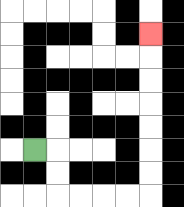{'start': '[1, 6]', 'end': '[6, 1]', 'path_directions': 'R,D,D,R,R,R,R,U,U,U,U,U,U,U', 'path_coordinates': '[[1, 6], [2, 6], [2, 7], [2, 8], [3, 8], [4, 8], [5, 8], [6, 8], [6, 7], [6, 6], [6, 5], [6, 4], [6, 3], [6, 2], [6, 1]]'}